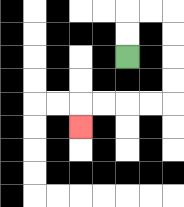{'start': '[5, 2]', 'end': '[3, 5]', 'path_directions': 'U,U,R,R,D,D,D,D,L,L,L,L,D', 'path_coordinates': '[[5, 2], [5, 1], [5, 0], [6, 0], [7, 0], [7, 1], [7, 2], [7, 3], [7, 4], [6, 4], [5, 4], [4, 4], [3, 4], [3, 5]]'}